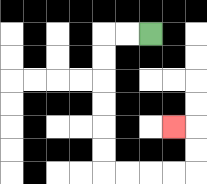{'start': '[6, 1]', 'end': '[7, 5]', 'path_directions': 'L,L,D,D,D,D,D,D,R,R,R,R,U,U,L', 'path_coordinates': '[[6, 1], [5, 1], [4, 1], [4, 2], [4, 3], [4, 4], [4, 5], [4, 6], [4, 7], [5, 7], [6, 7], [7, 7], [8, 7], [8, 6], [8, 5], [7, 5]]'}